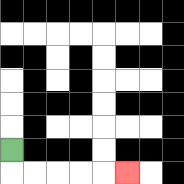{'start': '[0, 6]', 'end': '[5, 7]', 'path_directions': 'D,R,R,R,R,R', 'path_coordinates': '[[0, 6], [0, 7], [1, 7], [2, 7], [3, 7], [4, 7], [5, 7]]'}